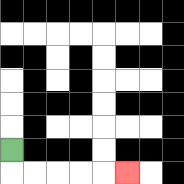{'start': '[0, 6]', 'end': '[5, 7]', 'path_directions': 'D,R,R,R,R,R', 'path_coordinates': '[[0, 6], [0, 7], [1, 7], [2, 7], [3, 7], [4, 7], [5, 7]]'}